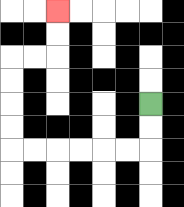{'start': '[6, 4]', 'end': '[2, 0]', 'path_directions': 'D,D,L,L,L,L,L,L,U,U,U,U,R,R,U,U', 'path_coordinates': '[[6, 4], [6, 5], [6, 6], [5, 6], [4, 6], [3, 6], [2, 6], [1, 6], [0, 6], [0, 5], [0, 4], [0, 3], [0, 2], [1, 2], [2, 2], [2, 1], [2, 0]]'}